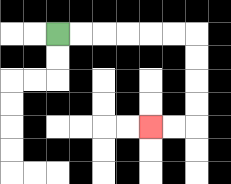{'start': '[2, 1]', 'end': '[6, 5]', 'path_directions': 'R,R,R,R,R,R,D,D,D,D,L,L', 'path_coordinates': '[[2, 1], [3, 1], [4, 1], [5, 1], [6, 1], [7, 1], [8, 1], [8, 2], [8, 3], [8, 4], [8, 5], [7, 5], [6, 5]]'}